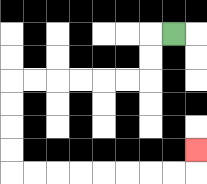{'start': '[7, 1]', 'end': '[8, 6]', 'path_directions': 'L,D,D,L,L,L,L,L,L,D,D,D,D,R,R,R,R,R,R,R,R,U', 'path_coordinates': '[[7, 1], [6, 1], [6, 2], [6, 3], [5, 3], [4, 3], [3, 3], [2, 3], [1, 3], [0, 3], [0, 4], [0, 5], [0, 6], [0, 7], [1, 7], [2, 7], [3, 7], [4, 7], [5, 7], [6, 7], [7, 7], [8, 7], [8, 6]]'}